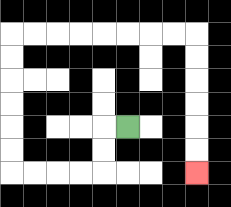{'start': '[5, 5]', 'end': '[8, 7]', 'path_directions': 'L,D,D,L,L,L,L,U,U,U,U,U,U,R,R,R,R,R,R,R,R,D,D,D,D,D,D', 'path_coordinates': '[[5, 5], [4, 5], [4, 6], [4, 7], [3, 7], [2, 7], [1, 7], [0, 7], [0, 6], [0, 5], [0, 4], [0, 3], [0, 2], [0, 1], [1, 1], [2, 1], [3, 1], [4, 1], [5, 1], [6, 1], [7, 1], [8, 1], [8, 2], [8, 3], [8, 4], [8, 5], [8, 6], [8, 7]]'}